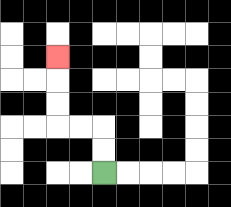{'start': '[4, 7]', 'end': '[2, 2]', 'path_directions': 'U,U,L,L,U,U,U', 'path_coordinates': '[[4, 7], [4, 6], [4, 5], [3, 5], [2, 5], [2, 4], [2, 3], [2, 2]]'}